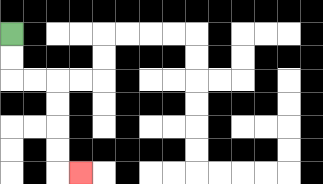{'start': '[0, 1]', 'end': '[3, 7]', 'path_directions': 'D,D,R,R,D,D,D,D,R', 'path_coordinates': '[[0, 1], [0, 2], [0, 3], [1, 3], [2, 3], [2, 4], [2, 5], [2, 6], [2, 7], [3, 7]]'}